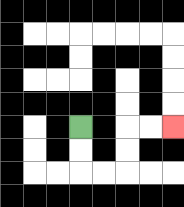{'start': '[3, 5]', 'end': '[7, 5]', 'path_directions': 'D,D,R,R,U,U,R,R', 'path_coordinates': '[[3, 5], [3, 6], [3, 7], [4, 7], [5, 7], [5, 6], [5, 5], [6, 5], [7, 5]]'}